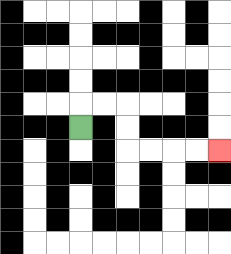{'start': '[3, 5]', 'end': '[9, 6]', 'path_directions': 'U,R,R,D,D,R,R,R,R', 'path_coordinates': '[[3, 5], [3, 4], [4, 4], [5, 4], [5, 5], [5, 6], [6, 6], [7, 6], [8, 6], [9, 6]]'}